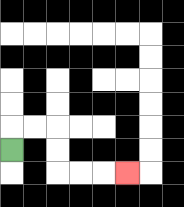{'start': '[0, 6]', 'end': '[5, 7]', 'path_directions': 'U,R,R,D,D,R,R,R', 'path_coordinates': '[[0, 6], [0, 5], [1, 5], [2, 5], [2, 6], [2, 7], [3, 7], [4, 7], [5, 7]]'}